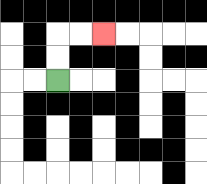{'start': '[2, 3]', 'end': '[4, 1]', 'path_directions': 'U,U,R,R', 'path_coordinates': '[[2, 3], [2, 2], [2, 1], [3, 1], [4, 1]]'}